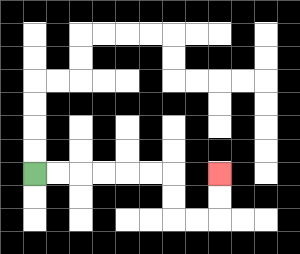{'start': '[1, 7]', 'end': '[9, 7]', 'path_directions': 'R,R,R,R,R,R,D,D,R,R,U,U', 'path_coordinates': '[[1, 7], [2, 7], [3, 7], [4, 7], [5, 7], [6, 7], [7, 7], [7, 8], [7, 9], [8, 9], [9, 9], [9, 8], [9, 7]]'}